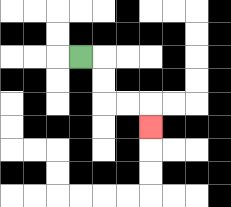{'start': '[3, 2]', 'end': '[6, 5]', 'path_directions': 'R,D,D,R,R,D', 'path_coordinates': '[[3, 2], [4, 2], [4, 3], [4, 4], [5, 4], [6, 4], [6, 5]]'}